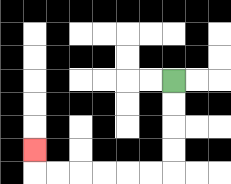{'start': '[7, 3]', 'end': '[1, 6]', 'path_directions': 'D,D,D,D,L,L,L,L,L,L,U', 'path_coordinates': '[[7, 3], [7, 4], [7, 5], [7, 6], [7, 7], [6, 7], [5, 7], [4, 7], [3, 7], [2, 7], [1, 7], [1, 6]]'}